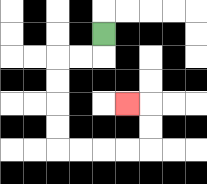{'start': '[4, 1]', 'end': '[5, 4]', 'path_directions': 'D,L,L,D,D,D,D,R,R,R,R,U,U,L', 'path_coordinates': '[[4, 1], [4, 2], [3, 2], [2, 2], [2, 3], [2, 4], [2, 5], [2, 6], [3, 6], [4, 6], [5, 6], [6, 6], [6, 5], [6, 4], [5, 4]]'}